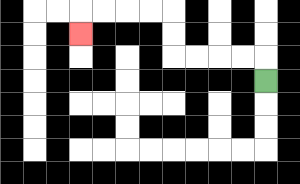{'start': '[11, 3]', 'end': '[3, 1]', 'path_directions': 'U,L,L,L,L,U,U,L,L,L,L,D', 'path_coordinates': '[[11, 3], [11, 2], [10, 2], [9, 2], [8, 2], [7, 2], [7, 1], [7, 0], [6, 0], [5, 0], [4, 0], [3, 0], [3, 1]]'}